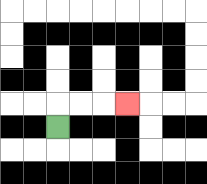{'start': '[2, 5]', 'end': '[5, 4]', 'path_directions': 'U,R,R,R', 'path_coordinates': '[[2, 5], [2, 4], [3, 4], [4, 4], [5, 4]]'}